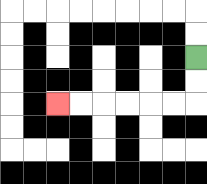{'start': '[8, 2]', 'end': '[2, 4]', 'path_directions': 'D,D,L,L,L,L,L,L', 'path_coordinates': '[[8, 2], [8, 3], [8, 4], [7, 4], [6, 4], [5, 4], [4, 4], [3, 4], [2, 4]]'}